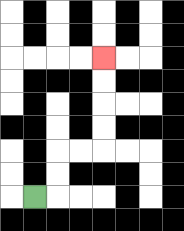{'start': '[1, 8]', 'end': '[4, 2]', 'path_directions': 'R,U,U,R,R,U,U,U,U', 'path_coordinates': '[[1, 8], [2, 8], [2, 7], [2, 6], [3, 6], [4, 6], [4, 5], [4, 4], [4, 3], [4, 2]]'}